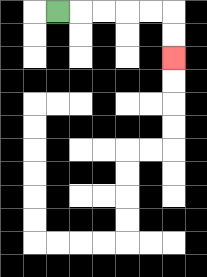{'start': '[2, 0]', 'end': '[7, 2]', 'path_directions': 'R,R,R,R,R,D,D', 'path_coordinates': '[[2, 0], [3, 0], [4, 0], [5, 0], [6, 0], [7, 0], [7, 1], [7, 2]]'}